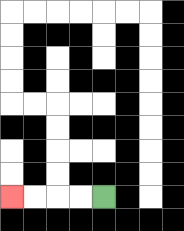{'start': '[4, 8]', 'end': '[0, 8]', 'path_directions': 'L,L,L,L', 'path_coordinates': '[[4, 8], [3, 8], [2, 8], [1, 8], [0, 8]]'}